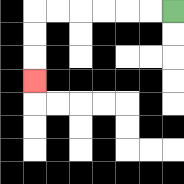{'start': '[7, 0]', 'end': '[1, 3]', 'path_directions': 'L,L,L,L,L,L,D,D,D', 'path_coordinates': '[[7, 0], [6, 0], [5, 0], [4, 0], [3, 0], [2, 0], [1, 0], [1, 1], [1, 2], [1, 3]]'}